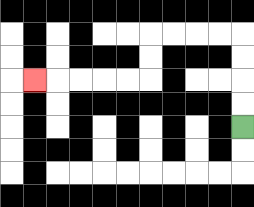{'start': '[10, 5]', 'end': '[1, 3]', 'path_directions': 'U,U,U,U,L,L,L,L,D,D,L,L,L,L,L', 'path_coordinates': '[[10, 5], [10, 4], [10, 3], [10, 2], [10, 1], [9, 1], [8, 1], [7, 1], [6, 1], [6, 2], [6, 3], [5, 3], [4, 3], [3, 3], [2, 3], [1, 3]]'}